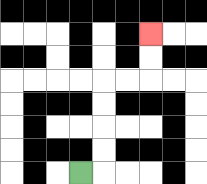{'start': '[3, 7]', 'end': '[6, 1]', 'path_directions': 'R,U,U,U,U,R,R,U,U', 'path_coordinates': '[[3, 7], [4, 7], [4, 6], [4, 5], [4, 4], [4, 3], [5, 3], [6, 3], [6, 2], [6, 1]]'}